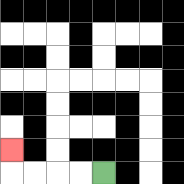{'start': '[4, 7]', 'end': '[0, 6]', 'path_directions': 'L,L,L,L,U', 'path_coordinates': '[[4, 7], [3, 7], [2, 7], [1, 7], [0, 7], [0, 6]]'}